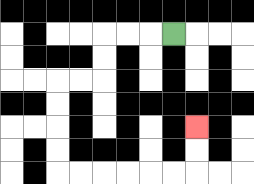{'start': '[7, 1]', 'end': '[8, 5]', 'path_directions': 'L,L,L,D,D,L,L,D,D,D,D,R,R,R,R,R,R,U,U', 'path_coordinates': '[[7, 1], [6, 1], [5, 1], [4, 1], [4, 2], [4, 3], [3, 3], [2, 3], [2, 4], [2, 5], [2, 6], [2, 7], [3, 7], [4, 7], [5, 7], [6, 7], [7, 7], [8, 7], [8, 6], [8, 5]]'}